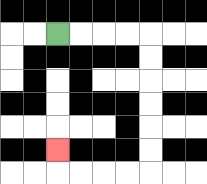{'start': '[2, 1]', 'end': '[2, 6]', 'path_directions': 'R,R,R,R,D,D,D,D,D,D,L,L,L,L,U', 'path_coordinates': '[[2, 1], [3, 1], [4, 1], [5, 1], [6, 1], [6, 2], [6, 3], [6, 4], [6, 5], [6, 6], [6, 7], [5, 7], [4, 7], [3, 7], [2, 7], [2, 6]]'}